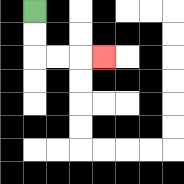{'start': '[1, 0]', 'end': '[4, 2]', 'path_directions': 'D,D,R,R,R', 'path_coordinates': '[[1, 0], [1, 1], [1, 2], [2, 2], [3, 2], [4, 2]]'}